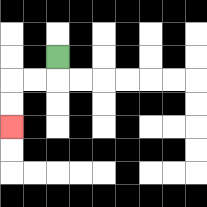{'start': '[2, 2]', 'end': '[0, 5]', 'path_directions': 'D,L,L,D,D', 'path_coordinates': '[[2, 2], [2, 3], [1, 3], [0, 3], [0, 4], [0, 5]]'}